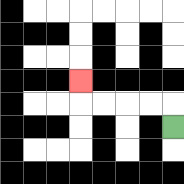{'start': '[7, 5]', 'end': '[3, 3]', 'path_directions': 'U,L,L,L,L,U', 'path_coordinates': '[[7, 5], [7, 4], [6, 4], [5, 4], [4, 4], [3, 4], [3, 3]]'}